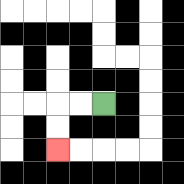{'start': '[4, 4]', 'end': '[2, 6]', 'path_directions': 'L,L,D,D', 'path_coordinates': '[[4, 4], [3, 4], [2, 4], [2, 5], [2, 6]]'}